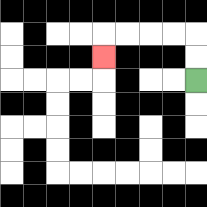{'start': '[8, 3]', 'end': '[4, 2]', 'path_directions': 'U,U,L,L,L,L,D', 'path_coordinates': '[[8, 3], [8, 2], [8, 1], [7, 1], [6, 1], [5, 1], [4, 1], [4, 2]]'}